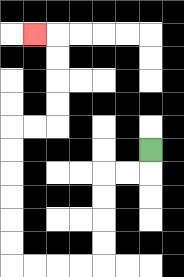{'start': '[6, 6]', 'end': '[1, 1]', 'path_directions': 'D,L,L,D,D,D,D,L,L,L,L,U,U,U,U,U,U,R,R,U,U,U,U,L', 'path_coordinates': '[[6, 6], [6, 7], [5, 7], [4, 7], [4, 8], [4, 9], [4, 10], [4, 11], [3, 11], [2, 11], [1, 11], [0, 11], [0, 10], [0, 9], [0, 8], [0, 7], [0, 6], [0, 5], [1, 5], [2, 5], [2, 4], [2, 3], [2, 2], [2, 1], [1, 1]]'}